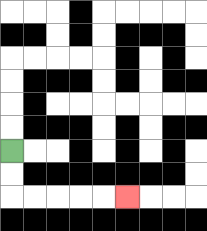{'start': '[0, 6]', 'end': '[5, 8]', 'path_directions': 'D,D,R,R,R,R,R', 'path_coordinates': '[[0, 6], [0, 7], [0, 8], [1, 8], [2, 8], [3, 8], [4, 8], [5, 8]]'}